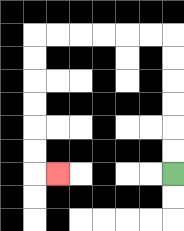{'start': '[7, 7]', 'end': '[2, 7]', 'path_directions': 'U,U,U,U,U,U,L,L,L,L,L,L,D,D,D,D,D,D,R', 'path_coordinates': '[[7, 7], [7, 6], [7, 5], [7, 4], [7, 3], [7, 2], [7, 1], [6, 1], [5, 1], [4, 1], [3, 1], [2, 1], [1, 1], [1, 2], [1, 3], [1, 4], [1, 5], [1, 6], [1, 7], [2, 7]]'}